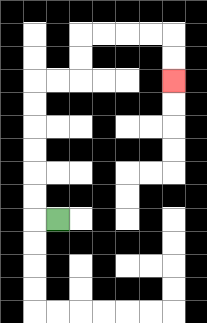{'start': '[2, 9]', 'end': '[7, 3]', 'path_directions': 'L,U,U,U,U,U,U,R,R,U,U,R,R,R,R,D,D', 'path_coordinates': '[[2, 9], [1, 9], [1, 8], [1, 7], [1, 6], [1, 5], [1, 4], [1, 3], [2, 3], [3, 3], [3, 2], [3, 1], [4, 1], [5, 1], [6, 1], [7, 1], [7, 2], [7, 3]]'}